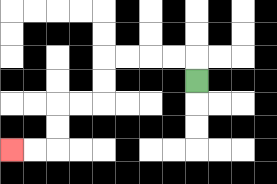{'start': '[8, 3]', 'end': '[0, 6]', 'path_directions': 'U,L,L,L,L,D,D,L,L,D,D,L,L', 'path_coordinates': '[[8, 3], [8, 2], [7, 2], [6, 2], [5, 2], [4, 2], [4, 3], [4, 4], [3, 4], [2, 4], [2, 5], [2, 6], [1, 6], [0, 6]]'}